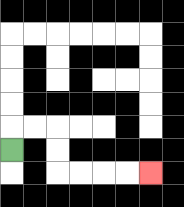{'start': '[0, 6]', 'end': '[6, 7]', 'path_directions': 'U,R,R,D,D,R,R,R,R', 'path_coordinates': '[[0, 6], [0, 5], [1, 5], [2, 5], [2, 6], [2, 7], [3, 7], [4, 7], [5, 7], [6, 7]]'}